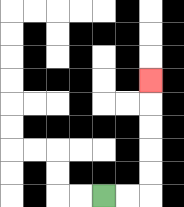{'start': '[4, 8]', 'end': '[6, 3]', 'path_directions': 'R,R,U,U,U,U,U', 'path_coordinates': '[[4, 8], [5, 8], [6, 8], [6, 7], [6, 6], [6, 5], [6, 4], [6, 3]]'}